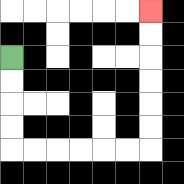{'start': '[0, 2]', 'end': '[6, 0]', 'path_directions': 'D,D,D,D,R,R,R,R,R,R,U,U,U,U,U,U', 'path_coordinates': '[[0, 2], [0, 3], [0, 4], [0, 5], [0, 6], [1, 6], [2, 6], [3, 6], [4, 6], [5, 6], [6, 6], [6, 5], [6, 4], [6, 3], [6, 2], [6, 1], [6, 0]]'}